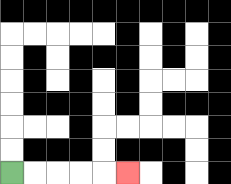{'start': '[0, 7]', 'end': '[5, 7]', 'path_directions': 'R,R,R,R,R', 'path_coordinates': '[[0, 7], [1, 7], [2, 7], [3, 7], [4, 7], [5, 7]]'}